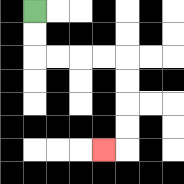{'start': '[1, 0]', 'end': '[4, 6]', 'path_directions': 'D,D,R,R,R,R,D,D,D,D,L', 'path_coordinates': '[[1, 0], [1, 1], [1, 2], [2, 2], [3, 2], [4, 2], [5, 2], [5, 3], [5, 4], [5, 5], [5, 6], [4, 6]]'}